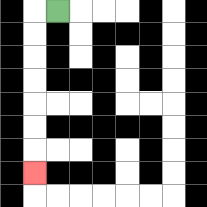{'start': '[2, 0]', 'end': '[1, 7]', 'path_directions': 'L,D,D,D,D,D,D,D', 'path_coordinates': '[[2, 0], [1, 0], [1, 1], [1, 2], [1, 3], [1, 4], [1, 5], [1, 6], [1, 7]]'}